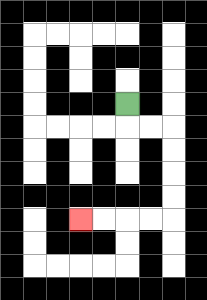{'start': '[5, 4]', 'end': '[3, 9]', 'path_directions': 'D,R,R,D,D,D,D,L,L,L,L', 'path_coordinates': '[[5, 4], [5, 5], [6, 5], [7, 5], [7, 6], [7, 7], [7, 8], [7, 9], [6, 9], [5, 9], [4, 9], [3, 9]]'}